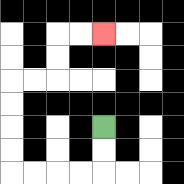{'start': '[4, 5]', 'end': '[4, 1]', 'path_directions': 'D,D,L,L,L,L,U,U,U,U,R,R,U,U,R,R', 'path_coordinates': '[[4, 5], [4, 6], [4, 7], [3, 7], [2, 7], [1, 7], [0, 7], [0, 6], [0, 5], [0, 4], [0, 3], [1, 3], [2, 3], [2, 2], [2, 1], [3, 1], [4, 1]]'}